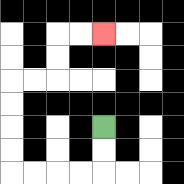{'start': '[4, 5]', 'end': '[4, 1]', 'path_directions': 'D,D,L,L,L,L,U,U,U,U,R,R,U,U,R,R', 'path_coordinates': '[[4, 5], [4, 6], [4, 7], [3, 7], [2, 7], [1, 7], [0, 7], [0, 6], [0, 5], [0, 4], [0, 3], [1, 3], [2, 3], [2, 2], [2, 1], [3, 1], [4, 1]]'}